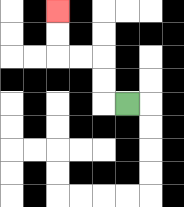{'start': '[5, 4]', 'end': '[2, 0]', 'path_directions': 'L,U,U,L,L,U,U', 'path_coordinates': '[[5, 4], [4, 4], [4, 3], [4, 2], [3, 2], [2, 2], [2, 1], [2, 0]]'}